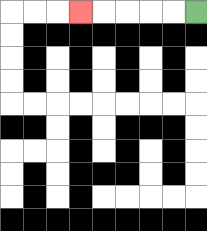{'start': '[8, 0]', 'end': '[3, 0]', 'path_directions': 'L,L,L,L,L', 'path_coordinates': '[[8, 0], [7, 0], [6, 0], [5, 0], [4, 0], [3, 0]]'}